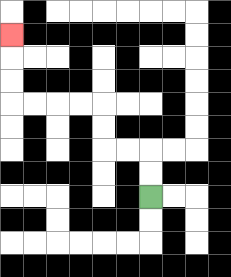{'start': '[6, 8]', 'end': '[0, 1]', 'path_directions': 'U,U,L,L,U,U,L,L,L,L,U,U,U', 'path_coordinates': '[[6, 8], [6, 7], [6, 6], [5, 6], [4, 6], [4, 5], [4, 4], [3, 4], [2, 4], [1, 4], [0, 4], [0, 3], [0, 2], [0, 1]]'}